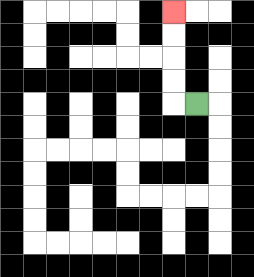{'start': '[8, 4]', 'end': '[7, 0]', 'path_directions': 'L,U,U,U,U', 'path_coordinates': '[[8, 4], [7, 4], [7, 3], [7, 2], [7, 1], [7, 0]]'}